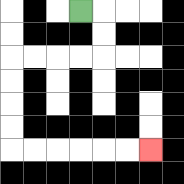{'start': '[3, 0]', 'end': '[6, 6]', 'path_directions': 'R,D,D,L,L,L,L,D,D,D,D,R,R,R,R,R,R', 'path_coordinates': '[[3, 0], [4, 0], [4, 1], [4, 2], [3, 2], [2, 2], [1, 2], [0, 2], [0, 3], [0, 4], [0, 5], [0, 6], [1, 6], [2, 6], [3, 6], [4, 6], [5, 6], [6, 6]]'}